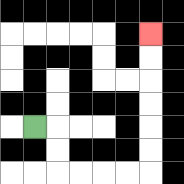{'start': '[1, 5]', 'end': '[6, 1]', 'path_directions': 'R,D,D,R,R,R,R,U,U,U,U,U,U', 'path_coordinates': '[[1, 5], [2, 5], [2, 6], [2, 7], [3, 7], [4, 7], [5, 7], [6, 7], [6, 6], [6, 5], [6, 4], [6, 3], [6, 2], [6, 1]]'}